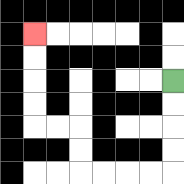{'start': '[7, 3]', 'end': '[1, 1]', 'path_directions': 'D,D,D,D,L,L,L,L,U,U,L,L,U,U,U,U', 'path_coordinates': '[[7, 3], [7, 4], [7, 5], [7, 6], [7, 7], [6, 7], [5, 7], [4, 7], [3, 7], [3, 6], [3, 5], [2, 5], [1, 5], [1, 4], [1, 3], [1, 2], [1, 1]]'}